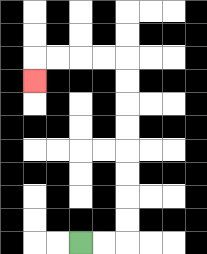{'start': '[3, 10]', 'end': '[1, 3]', 'path_directions': 'R,R,U,U,U,U,U,U,U,U,L,L,L,L,D', 'path_coordinates': '[[3, 10], [4, 10], [5, 10], [5, 9], [5, 8], [5, 7], [5, 6], [5, 5], [5, 4], [5, 3], [5, 2], [4, 2], [3, 2], [2, 2], [1, 2], [1, 3]]'}